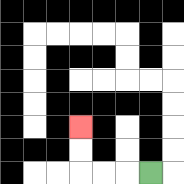{'start': '[6, 7]', 'end': '[3, 5]', 'path_directions': 'L,L,L,U,U', 'path_coordinates': '[[6, 7], [5, 7], [4, 7], [3, 7], [3, 6], [3, 5]]'}